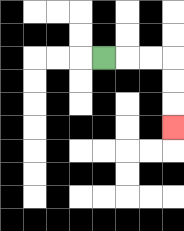{'start': '[4, 2]', 'end': '[7, 5]', 'path_directions': 'R,R,R,D,D,D', 'path_coordinates': '[[4, 2], [5, 2], [6, 2], [7, 2], [7, 3], [7, 4], [7, 5]]'}